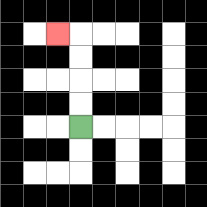{'start': '[3, 5]', 'end': '[2, 1]', 'path_directions': 'U,U,U,U,L', 'path_coordinates': '[[3, 5], [3, 4], [3, 3], [3, 2], [3, 1], [2, 1]]'}